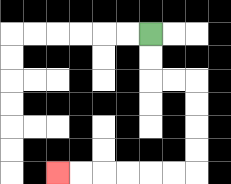{'start': '[6, 1]', 'end': '[2, 7]', 'path_directions': 'D,D,R,R,D,D,D,D,L,L,L,L,L,L', 'path_coordinates': '[[6, 1], [6, 2], [6, 3], [7, 3], [8, 3], [8, 4], [8, 5], [8, 6], [8, 7], [7, 7], [6, 7], [5, 7], [4, 7], [3, 7], [2, 7]]'}